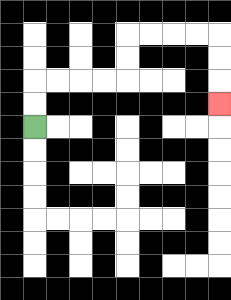{'start': '[1, 5]', 'end': '[9, 4]', 'path_directions': 'U,U,R,R,R,R,U,U,R,R,R,R,D,D,D', 'path_coordinates': '[[1, 5], [1, 4], [1, 3], [2, 3], [3, 3], [4, 3], [5, 3], [5, 2], [5, 1], [6, 1], [7, 1], [8, 1], [9, 1], [9, 2], [9, 3], [9, 4]]'}